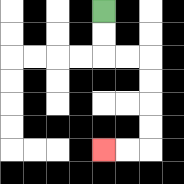{'start': '[4, 0]', 'end': '[4, 6]', 'path_directions': 'D,D,R,R,D,D,D,D,L,L', 'path_coordinates': '[[4, 0], [4, 1], [4, 2], [5, 2], [6, 2], [6, 3], [6, 4], [6, 5], [6, 6], [5, 6], [4, 6]]'}